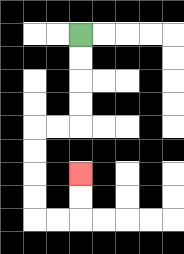{'start': '[3, 1]', 'end': '[3, 7]', 'path_directions': 'D,D,D,D,L,L,D,D,D,D,R,R,U,U', 'path_coordinates': '[[3, 1], [3, 2], [3, 3], [3, 4], [3, 5], [2, 5], [1, 5], [1, 6], [1, 7], [1, 8], [1, 9], [2, 9], [3, 9], [3, 8], [3, 7]]'}